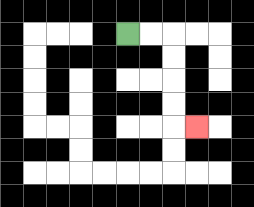{'start': '[5, 1]', 'end': '[8, 5]', 'path_directions': 'R,R,D,D,D,D,R', 'path_coordinates': '[[5, 1], [6, 1], [7, 1], [7, 2], [7, 3], [7, 4], [7, 5], [8, 5]]'}